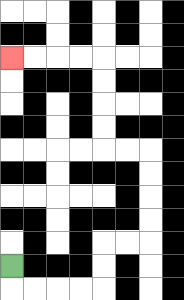{'start': '[0, 11]', 'end': '[0, 2]', 'path_directions': 'D,R,R,R,R,U,U,R,R,U,U,U,U,L,L,U,U,U,U,L,L,L,L', 'path_coordinates': '[[0, 11], [0, 12], [1, 12], [2, 12], [3, 12], [4, 12], [4, 11], [4, 10], [5, 10], [6, 10], [6, 9], [6, 8], [6, 7], [6, 6], [5, 6], [4, 6], [4, 5], [4, 4], [4, 3], [4, 2], [3, 2], [2, 2], [1, 2], [0, 2]]'}